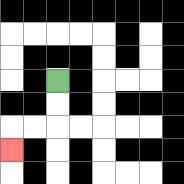{'start': '[2, 3]', 'end': '[0, 6]', 'path_directions': 'D,D,L,L,D', 'path_coordinates': '[[2, 3], [2, 4], [2, 5], [1, 5], [0, 5], [0, 6]]'}